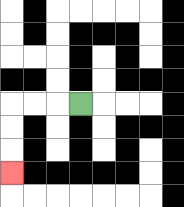{'start': '[3, 4]', 'end': '[0, 7]', 'path_directions': 'L,L,L,D,D,D', 'path_coordinates': '[[3, 4], [2, 4], [1, 4], [0, 4], [0, 5], [0, 6], [0, 7]]'}